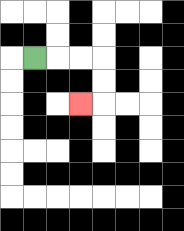{'start': '[1, 2]', 'end': '[3, 4]', 'path_directions': 'R,R,R,D,D,L', 'path_coordinates': '[[1, 2], [2, 2], [3, 2], [4, 2], [4, 3], [4, 4], [3, 4]]'}